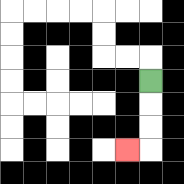{'start': '[6, 3]', 'end': '[5, 6]', 'path_directions': 'D,D,D,L', 'path_coordinates': '[[6, 3], [6, 4], [6, 5], [6, 6], [5, 6]]'}